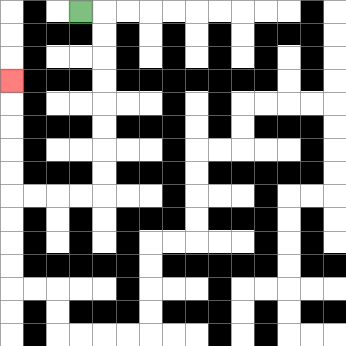{'start': '[3, 0]', 'end': '[0, 3]', 'path_directions': 'R,D,D,D,D,D,D,D,D,L,L,L,L,U,U,U,U,U', 'path_coordinates': '[[3, 0], [4, 0], [4, 1], [4, 2], [4, 3], [4, 4], [4, 5], [4, 6], [4, 7], [4, 8], [3, 8], [2, 8], [1, 8], [0, 8], [0, 7], [0, 6], [0, 5], [0, 4], [0, 3]]'}